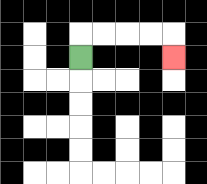{'start': '[3, 2]', 'end': '[7, 2]', 'path_directions': 'U,R,R,R,R,D', 'path_coordinates': '[[3, 2], [3, 1], [4, 1], [5, 1], [6, 1], [7, 1], [7, 2]]'}